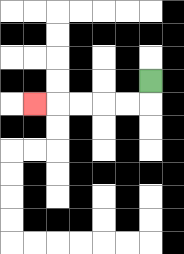{'start': '[6, 3]', 'end': '[1, 4]', 'path_directions': 'D,L,L,L,L,L', 'path_coordinates': '[[6, 3], [6, 4], [5, 4], [4, 4], [3, 4], [2, 4], [1, 4]]'}